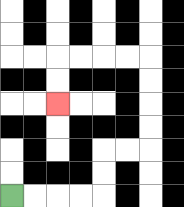{'start': '[0, 8]', 'end': '[2, 4]', 'path_directions': 'R,R,R,R,U,U,R,R,U,U,U,U,L,L,L,L,D,D', 'path_coordinates': '[[0, 8], [1, 8], [2, 8], [3, 8], [4, 8], [4, 7], [4, 6], [5, 6], [6, 6], [6, 5], [6, 4], [6, 3], [6, 2], [5, 2], [4, 2], [3, 2], [2, 2], [2, 3], [2, 4]]'}